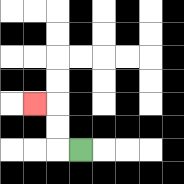{'start': '[3, 6]', 'end': '[1, 4]', 'path_directions': 'L,U,U,L', 'path_coordinates': '[[3, 6], [2, 6], [2, 5], [2, 4], [1, 4]]'}